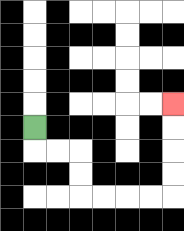{'start': '[1, 5]', 'end': '[7, 4]', 'path_directions': 'D,R,R,D,D,R,R,R,R,U,U,U,U', 'path_coordinates': '[[1, 5], [1, 6], [2, 6], [3, 6], [3, 7], [3, 8], [4, 8], [5, 8], [6, 8], [7, 8], [7, 7], [7, 6], [7, 5], [7, 4]]'}